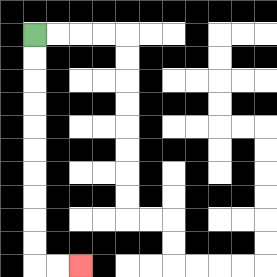{'start': '[1, 1]', 'end': '[3, 11]', 'path_directions': 'D,D,D,D,D,D,D,D,D,D,R,R', 'path_coordinates': '[[1, 1], [1, 2], [1, 3], [1, 4], [1, 5], [1, 6], [1, 7], [1, 8], [1, 9], [1, 10], [1, 11], [2, 11], [3, 11]]'}